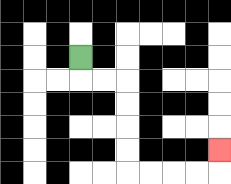{'start': '[3, 2]', 'end': '[9, 6]', 'path_directions': 'D,R,R,D,D,D,D,R,R,R,R,U', 'path_coordinates': '[[3, 2], [3, 3], [4, 3], [5, 3], [5, 4], [5, 5], [5, 6], [5, 7], [6, 7], [7, 7], [8, 7], [9, 7], [9, 6]]'}